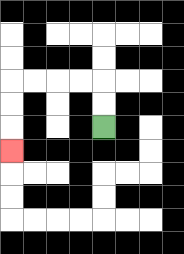{'start': '[4, 5]', 'end': '[0, 6]', 'path_directions': 'U,U,L,L,L,L,D,D,D', 'path_coordinates': '[[4, 5], [4, 4], [4, 3], [3, 3], [2, 3], [1, 3], [0, 3], [0, 4], [0, 5], [0, 6]]'}